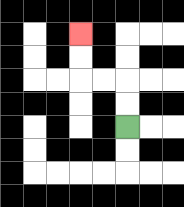{'start': '[5, 5]', 'end': '[3, 1]', 'path_directions': 'U,U,L,L,U,U', 'path_coordinates': '[[5, 5], [5, 4], [5, 3], [4, 3], [3, 3], [3, 2], [3, 1]]'}